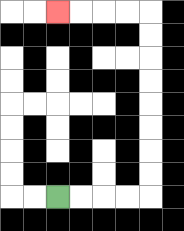{'start': '[2, 8]', 'end': '[2, 0]', 'path_directions': 'R,R,R,R,U,U,U,U,U,U,U,U,L,L,L,L', 'path_coordinates': '[[2, 8], [3, 8], [4, 8], [5, 8], [6, 8], [6, 7], [6, 6], [6, 5], [6, 4], [6, 3], [6, 2], [6, 1], [6, 0], [5, 0], [4, 0], [3, 0], [2, 0]]'}